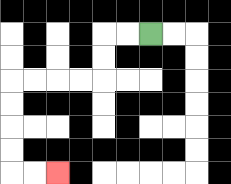{'start': '[6, 1]', 'end': '[2, 7]', 'path_directions': 'L,L,D,D,L,L,L,L,D,D,D,D,R,R', 'path_coordinates': '[[6, 1], [5, 1], [4, 1], [4, 2], [4, 3], [3, 3], [2, 3], [1, 3], [0, 3], [0, 4], [0, 5], [0, 6], [0, 7], [1, 7], [2, 7]]'}